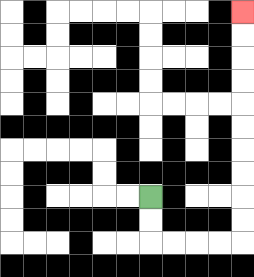{'start': '[6, 8]', 'end': '[10, 0]', 'path_directions': 'D,D,R,R,R,R,U,U,U,U,U,U,U,U,U,U', 'path_coordinates': '[[6, 8], [6, 9], [6, 10], [7, 10], [8, 10], [9, 10], [10, 10], [10, 9], [10, 8], [10, 7], [10, 6], [10, 5], [10, 4], [10, 3], [10, 2], [10, 1], [10, 0]]'}